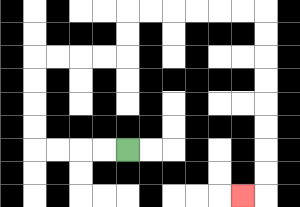{'start': '[5, 6]', 'end': '[10, 8]', 'path_directions': 'L,L,L,L,U,U,U,U,R,R,R,R,U,U,R,R,R,R,R,R,D,D,D,D,D,D,D,D,L', 'path_coordinates': '[[5, 6], [4, 6], [3, 6], [2, 6], [1, 6], [1, 5], [1, 4], [1, 3], [1, 2], [2, 2], [3, 2], [4, 2], [5, 2], [5, 1], [5, 0], [6, 0], [7, 0], [8, 0], [9, 0], [10, 0], [11, 0], [11, 1], [11, 2], [11, 3], [11, 4], [11, 5], [11, 6], [11, 7], [11, 8], [10, 8]]'}